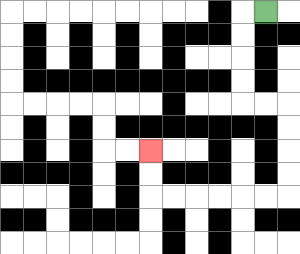{'start': '[11, 0]', 'end': '[6, 6]', 'path_directions': 'L,D,D,D,D,R,R,D,D,D,D,L,L,L,L,L,L,U,U', 'path_coordinates': '[[11, 0], [10, 0], [10, 1], [10, 2], [10, 3], [10, 4], [11, 4], [12, 4], [12, 5], [12, 6], [12, 7], [12, 8], [11, 8], [10, 8], [9, 8], [8, 8], [7, 8], [6, 8], [6, 7], [6, 6]]'}